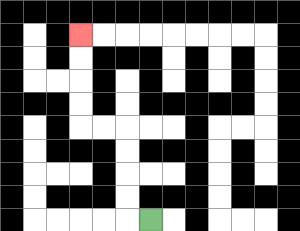{'start': '[6, 9]', 'end': '[3, 1]', 'path_directions': 'L,U,U,U,U,L,L,U,U,U,U', 'path_coordinates': '[[6, 9], [5, 9], [5, 8], [5, 7], [5, 6], [5, 5], [4, 5], [3, 5], [3, 4], [3, 3], [3, 2], [3, 1]]'}